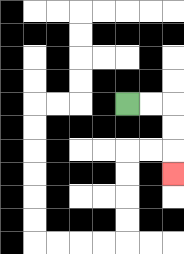{'start': '[5, 4]', 'end': '[7, 7]', 'path_directions': 'R,R,D,D,D', 'path_coordinates': '[[5, 4], [6, 4], [7, 4], [7, 5], [7, 6], [7, 7]]'}